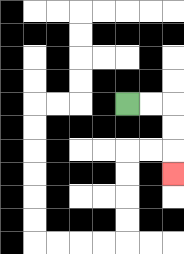{'start': '[5, 4]', 'end': '[7, 7]', 'path_directions': 'R,R,D,D,D', 'path_coordinates': '[[5, 4], [6, 4], [7, 4], [7, 5], [7, 6], [7, 7]]'}